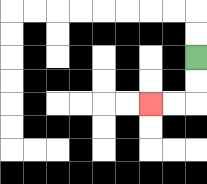{'start': '[8, 2]', 'end': '[6, 4]', 'path_directions': 'D,D,L,L', 'path_coordinates': '[[8, 2], [8, 3], [8, 4], [7, 4], [6, 4]]'}